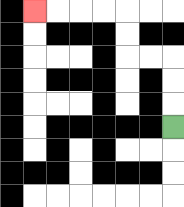{'start': '[7, 5]', 'end': '[1, 0]', 'path_directions': 'U,U,U,L,L,U,U,L,L,L,L', 'path_coordinates': '[[7, 5], [7, 4], [7, 3], [7, 2], [6, 2], [5, 2], [5, 1], [5, 0], [4, 0], [3, 0], [2, 0], [1, 0]]'}